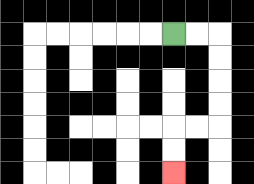{'start': '[7, 1]', 'end': '[7, 7]', 'path_directions': 'R,R,D,D,D,D,L,L,D,D', 'path_coordinates': '[[7, 1], [8, 1], [9, 1], [9, 2], [9, 3], [9, 4], [9, 5], [8, 5], [7, 5], [7, 6], [7, 7]]'}